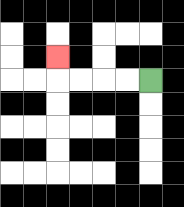{'start': '[6, 3]', 'end': '[2, 2]', 'path_directions': 'L,L,L,L,U', 'path_coordinates': '[[6, 3], [5, 3], [4, 3], [3, 3], [2, 3], [2, 2]]'}